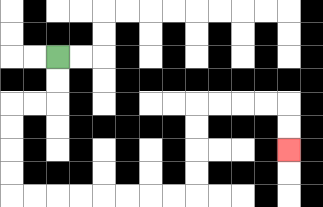{'start': '[2, 2]', 'end': '[12, 6]', 'path_directions': 'D,D,L,L,D,D,D,D,R,R,R,R,R,R,R,R,U,U,U,U,R,R,R,R,D,D', 'path_coordinates': '[[2, 2], [2, 3], [2, 4], [1, 4], [0, 4], [0, 5], [0, 6], [0, 7], [0, 8], [1, 8], [2, 8], [3, 8], [4, 8], [5, 8], [6, 8], [7, 8], [8, 8], [8, 7], [8, 6], [8, 5], [8, 4], [9, 4], [10, 4], [11, 4], [12, 4], [12, 5], [12, 6]]'}